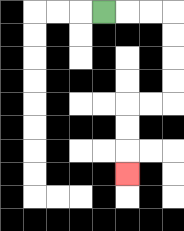{'start': '[4, 0]', 'end': '[5, 7]', 'path_directions': 'R,R,R,D,D,D,D,L,L,D,D,D', 'path_coordinates': '[[4, 0], [5, 0], [6, 0], [7, 0], [7, 1], [7, 2], [7, 3], [7, 4], [6, 4], [5, 4], [5, 5], [5, 6], [5, 7]]'}